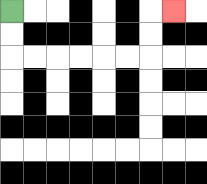{'start': '[0, 0]', 'end': '[7, 0]', 'path_directions': 'D,D,R,R,R,R,R,R,U,U,R', 'path_coordinates': '[[0, 0], [0, 1], [0, 2], [1, 2], [2, 2], [3, 2], [4, 2], [5, 2], [6, 2], [6, 1], [6, 0], [7, 0]]'}